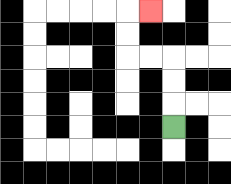{'start': '[7, 5]', 'end': '[6, 0]', 'path_directions': 'U,U,U,L,L,U,U,R', 'path_coordinates': '[[7, 5], [7, 4], [7, 3], [7, 2], [6, 2], [5, 2], [5, 1], [5, 0], [6, 0]]'}